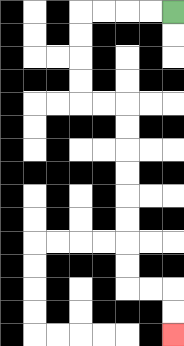{'start': '[7, 0]', 'end': '[7, 14]', 'path_directions': 'L,L,L,L,D,D,D,D,R,R,D,D,D,D,D,D,D,D,R,R,D,D', 'path_coordinates': '[[7, 0], [6, 0], [5, 0], [4, 0], [3, 0], [3, 1], [3, 2], [3, 3], [3, 4], [4, 4], [5, 4], [5, 5], [5, 6], [5, 7], [5, 8], [5, 9], [5, 10], [5, 11], [5, 12], [6, 12], [7, 12], [7, 13], [7, 14]]'}